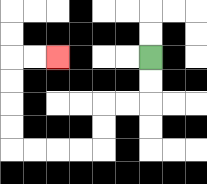{'start': '[6, 2]', 'end': '[2, 2]', 'path_directions': 'D,D,L,L,D,D,L,L,L,L,U,U,U,U,R,R', 'path_coordinates': '[[6, 2], [6, 3], [6, 4], [5, 4], [4, 4], [4, 5], [4, 6], [3, 6], [2, 6], [1, 6], [0, 6], [0, 5], [0, 4], [0, 3], [0, 2], [1, 2], [2, 2]]'}